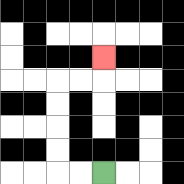{'start': '[4, 7]', 'end': '[4, 2]', 'path_directions': 'L,L,U,U,U,U,R,R,U', 'path_coordinates': '[[4, 7], [3, 7], [2, 7], [2, 6], [2, 5], [2, 4], [2, 3], [3, 3], [4, 3], [4, 2]]'}